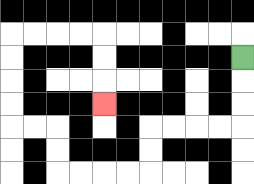{'start': '[10, 2]', 'end': '[4, 4]', 'path_directions': 'D,D,D,L,L,L,L,D,D,L,L,L,L,U,U,L,L,U,U,U,U,R,R,R,R,D,D,D', 'path_coordinates': '[[10, 2], [10, 3], [10, 4], [10, 5], [9, 5], [8, 5], [7, 5], [6, 5], [6, 6], [6, 7], [5, 7], [4, 7], [3, 7], [2, 7], [2, 6], [2, 5], [1, 5], [0, 5], [0, 4], [0, 3], [0, 2], [0, 1], [1, 1], [2, 1], [3, 1], [4, 1], [4, 2], [4, 3], [4, 4]]'}